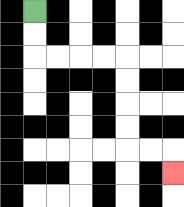{'start': '[1, 0]', 'end': '[7, 7]', 'path_directions': 'D,D,R,R,R,R,D,D,D,D,R,R,D', 'path_coordinates': '[[1, 0], [1, 1], [1, 2], [2, 2], [3, 2], [4, 2], [5, 2], [5, 3], [5, 4], [5, 5], [5, 6], [6, 6], [7, 6], [7, 7]]'}